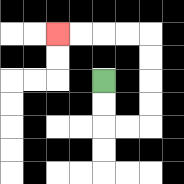{'start': '[4, 3]', 'end': '[2, 1]', 'path_directions': 'D,D,R,R,U,U,U,U,L,L,L,L', 'path_coordinates': '[[4, 3], [4, 4], [4, 5], [5, 5], [6, 5], [6, 4], [6, 3], [6, 2], [6, 1], [5, 1], [4, 1], [3, 1], [2, 1]]'}